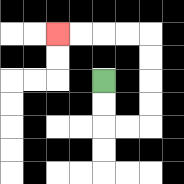{'start': '[4, 3]', 'end': '[2, 1]', 'path_directions': 'D,D,R,R,U,U,U,U,L,L,L,L', 'path_coordinates': '[[4, 3], [4, 4], [4, 5], [5, 5], [6, 5], [6, 4], [6, 3], [6, 2], [6, 1], [5, 1], [4, 1], [3, 1], [2, 1]]'}